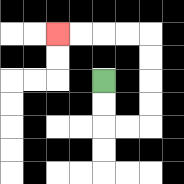{'start': '[4, 3]', 'end': '[2, 1]', 'path_directions': 'D,D,R,R,U,U,U,U,L,L,L,L', 'path_coordinates': '[[4, 3], [4, 4], [4, 5], [5, 5], [6, 5], [6, 4], [6, 3], [6, 2], [6, 1], [5, 1], [4, 1], [3, 1], [2, 1]]'}